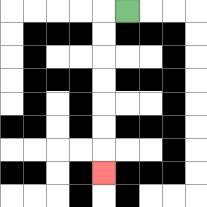{'start': '[5, 0]', 'end': '[4, 7]', 'path_directions': 'L,D,D,D,D,D,D,D', 'path_coordinates': '[[5, 0], [4, 0], [4, 1], [4, 2], [4, 3], [4, 4], [4, 5], [4, 6], [4, 7]]'}